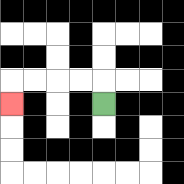{'start': '[4, 4]', 'end': '[0, 4]', 'path_directions': 'U,L,L,L,L,D', 'path_coordinates': '[[4, 4], [4, 3], [3, 3], [2, 3], [1, 3], [0, 3], [0, 4]]'}